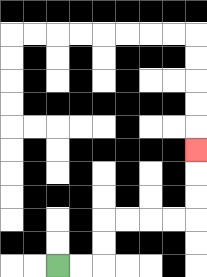{'start': '[2, 11]', 'end': '[8, 6]', 'path_directions': 'R,R,U,U,R,R,R,R,U,U,U', 'path_coordinates': '[[2, 11], [3, 11], [4, 11], [4, 10], [4, 9], [5, 9], [6, 9], [7, 9], [8, 9], [8, 8], [8, 7], [8, 6]]'}